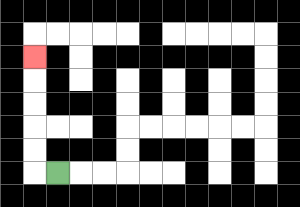{'start': '[2, 7]', 'end': '[1, 2]', 'path_directions': 'L,U,U,U,U,U', 'path_coordinates': '[[2, 7], [1, 7], [1, 6], [1, 5], [1, 4], [1, 3], [1, 2]]'}